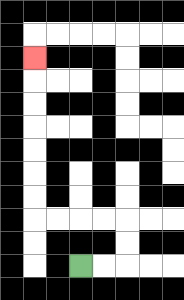{'start': '[3, 11]', 'end': '[1, 2]', 'path_directions': 'R,R,U,U,L,L,L,L,U,U,U,U,U,U,U', 'path_coordinates': '[[3, 11], [4, 11], [5, 11], [5, 10], [5, 9], [4, 9], [3, 9], [2, 9], [1, 9], [1, 8], [1, 7], [1, 6], [1, 5], [1, 4], [1, 3], [1, 2]]'}